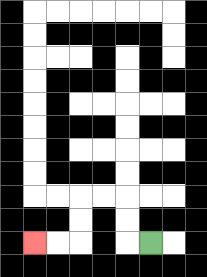{'start': '[6, 10]', 'end': '[1, 10]', 'path_directions': 'L,U,U,L,L,D,D,L,L', 'path_coordinates': '[[6, 10], [5, 10], [5, 9], [5, 8], [4, 8], [3, 8], [3, 9], [3, 10], [2, 10], [1, 10]]'}